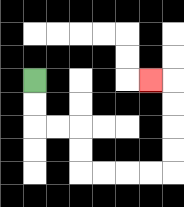{'start': '[1, 3]', 'end': '[6, 3]', 'path_directions': 'D,D,R,R,D,D,R,R,R,R,U,U,U,U,L', 'path_coordinates': '[[1, 3], [1, 4], [1, 5], [2, 5], [3, 5], [3, 6], [3, 7], [4, 7], [5, 7], [6, 7], [7, 7], [7, 6], [7, 5], [7, 4], [7, 3], [6, 3]]'}